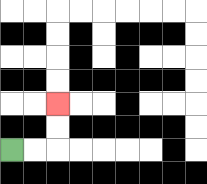{'start': '[0, 6]', 'end': '[2, 4]', 'path_directions': 'R,R,U,U', 'path_coordinates': '[[0, 6], [1, 6], [2, 6], [2, 5], [2, 4]]'}